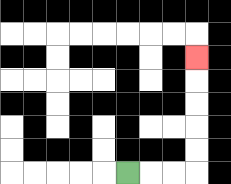{'start': '[5, 7]', 'end': '[8, 2]', 'path_directions': 'R,R,R,U,U,U,U,U', 'path_coordinates': '[[5, 7], [6, 7], [7, 7], [8, 7], [8, 6], [8, 5], [8, 4], [8, 3], [8, 2]]'}